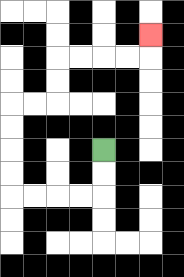{'start': '[4, 6]', 'end': '[6, 1]', 'path_directions': 'D,D,L,L,L,L,U,U,U,U,R,R,U,U,R,R,R,R,U', 'path_coordinates': '[[4, 6], [4, 7], [4, 8], [3, 8], [2, 8], [1, 8], [0, 8], [0, 7], [0, 6], [0, 5], [0, 4], [1, 4], [2, 4], [2, 3], [2, 2], [3, 2], [4, 2], [5, 2], [6, 2], [6, 1]]'}